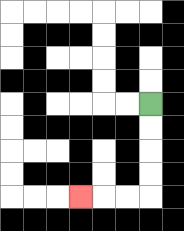{'start': '[6, 4]', 'end': '[3, 8]', 'path_directions': 'D,D,D,D,L,L,L', 'path_coordinates': '[[6, 4], [6, 5], [6, 6], [6, 7], [6, 8], [5, 8], [4, 8], [3, 8]]'}